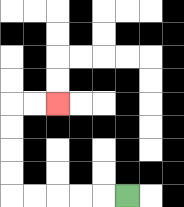{'start': '[5, 8]', 'end': '[2, 4]', 'path_directions': 'L,L,L,L,L,U,U,U,U,R,R', 'path_coordinates': '[[5, 8], [4, 8], [3, 8], [2, 8], [1, 8], [0, 8], [0, 7], [0, 6], [0, 5], [0, 4], [1, 4], [2, 4]]'}